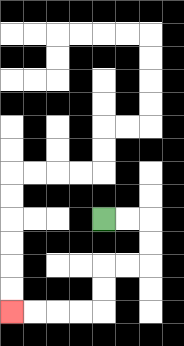{'start': '[4, 9]', 'end': '[0, 13]', 'path_directions': 'R,R,D,D,L,L,D,D,L,L,L,L', 'path_coordinates': '[[4, 9], [5, 9], [6, 9], [6, 10], [6, 11], [5, 11], [4, 11], [4, 12], [4, 13], [3, 13], [2, 13], [1, 13], [0, 13]]'}